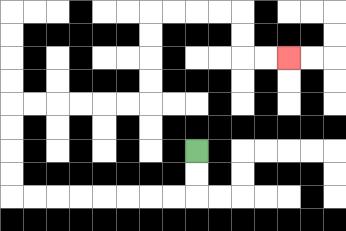{'start': '[8, 6]', 'end': '[12, 2]', 'path_directions': 'D,D,L,L,L,L,L,L,L,L,U,U,U,U,R,R,R,R,R,R,U,U,U,U,R,R,R,R,D,D,R,R', 'path_coordinates': '[[8, 6], [8, 7], [8, 8], [7, 8], [6, 8], [5, 8], [4, 8], [3, 8], [2, 8], [1, 8], [0, 8], [0, 7], [0, 6], [0, 5], [0, 4], [1, 4], [2, 4], [3, 4], [4, 4], [5, 4], [6, 4], [6, 3], [6, 2], [6, 1], [6, 0], [7, 0], [8, 0], [9, 0], [10, 0], [10, 1], [10, 2], [11, 2], [12, 2]]'}